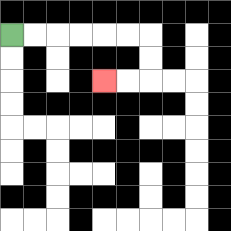{'start': '[0, 1]', 'end': '[4, 3]', 'path_directions': 'R,R,R,R,R,R,D,D,L,L', 'path_coordinates': '[[0, 1], [1, 1], [2, 1], [3, 1], [4, 1], [5, 1], [6, 1], [6, 2], [6, 3], [5, 3], [4, 3]]'}